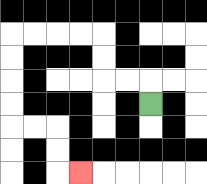{'start': '[6, 4]', 'end': '[3, 7]', 'path_directions': 'U,L,L,U,U,L,L,L,L,D,D,D,D,R,R,D,D,R', 'path_coordinates': '[[6, 4], [6, 3], [5, 3], [4, 3], [4, 2], [4, 1], [3, 1], [2, 1], [1, 1], [0, 1], [0, 2], [0, 3], [0, 4], [0, 5], [1, 5], [2, 5], [2, 6], [2, 7], [3, 7]]'}